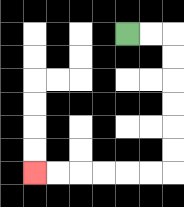{'start': '[5, 1]', 'end': '[1, 7]', 'path_directions': 'R,R,D,D,D,D,D,D,L,L,L,L,L,L', 'path_coordinates': '[[5, 1], [6, 1], [7, 1], [7, 2], [7, 3], [7, 4], [7, 5], [7, 6], [7, 7], [6, 7], [5, 7], [4, 7], [3, 7], [2, 7], [1, 7]]'}